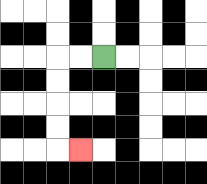{'start': '[4, 2]', 'end': '[3, 6]', 'path_directions': 'L,L,D,D,D,D,R', 'path_coordinates': '[[4, 2], [3, 2], [2, 2], [2, 3], [2, 4], [2, 5], [2, 6], [3, 6]]'}